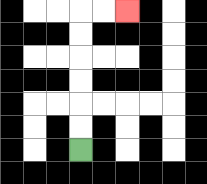{'start': '[3, 6]', 'end': '[5, 0]', 'path_directions': 'U,U,U,U,U,U,R,R', 'path_coordinates': '[[3, 6], [3, 5], [3, 4], [3, 3], [3, 2], [3, 1], [3, 0], [4, 0], [5, 0]]'}